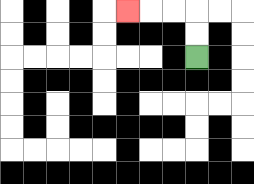{'start': '[8, 2]', 'end': '[5, 0]', 'path_directions': 'U,U,L,L,L', 'path_coordinates': '[[8, 2], [8, 1], [8, 0], [7, 0], [6, 0], [5, 0]]'}